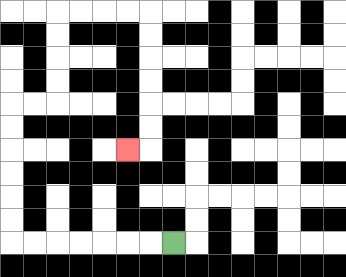{'start': '[7, 10]', 'end': '[5, 6]', 'path_directions': 'L,L,L,L,L,L,L,U,U,U,U,U,U,R,R,U,U,U,U,R,R,R,R,D,D,D,D,D,D,L', 'path_coordinates': '[[7, 10], [6, 10], [5, 10], [4, 10], [3, 10], [2, 10], [1, 10], [0, 10], [0, 9], [0, 8], [0, 7], [0, 6], [0, 5], [0, 4], [1, 4], [2, 4], [2, 3], [2, 2], [2, 1], [2, 0], [3, 0], [4, 0], [5, 0], [6, 0], [6, 1], [6, 2], [6, 3], [6, 4], [6, 5], [6, 6], [5, 6]]'}